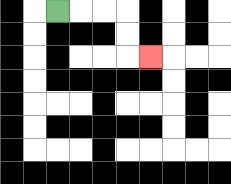{'start': '[2, 0]', 'end': '[6, 2]', 'path_directions': 'R,R,R,D,D,R', 'path_coordinates': '[[2, 0], [3, 0], [4, 0], [5, 0], [5, 1], [5, 2], [6, 2]]'}